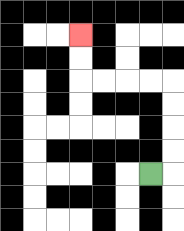{'start': '[6, 7]', 'end': '[3, 1]', 'path_directions': 'R,U,U,U,U,L,L,L,L,U,U', 'path_coordinates': '[[6, 7], [7, 7], [7, 6], [7, 5], [7, 4], [7, 3], [6, 3], [5, 3], [4, 3], [3, 3], [3, 2], [3, 1]]'}